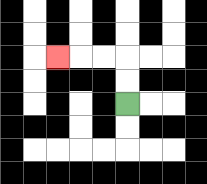{'start': '[5, 4]', 'end': '[2, 2]', 'path_directions': 'U,U,L,L,L', 'path_coordinates': '[[5, 4], [5, 3], [5, 2], [4, 2], [3, 2], [2, 2]]'}